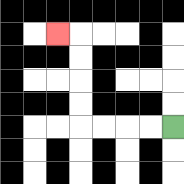{'start': '[7, 5]', 'end': '[2, 1]', 'path_directions': 'L,L,L,L,U,U,U,U,L', 'path_coordinates': '[[7, 5], [6, 5], [5, 5], [4, 5], [3, 5], [3, 4], [3, 3], [3, 2], [3, 1], [2, 1]]'}